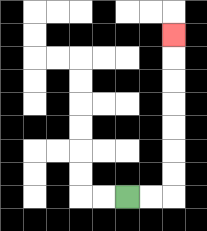{'start': '[5, 8]', 'end': '[7, 1]', 'path_directions': 'R,R,U,U,U,U,U,U,U', 'path_coordinates': '[[5, 8], [6, 8], [7, 8], [7, 7], [7, 6], [7, 5], [7, 4], [7, 3], [7, 2], [7, 1]]'}